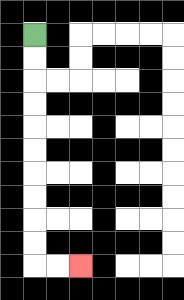{'start': '[1, 1]', 'end': '[3, 11]', 'path_directions': 'D,D,D,D,D,D,D,D,D,D,R,R', 'path_coordinates': '[[1, 1], [1, 2], [1, 3], [1, 4], [1, 5], [1, 6], [1, 7], [1, 8], [1, 9], [1, 10], [1, 11], [2, 11], [3, 11]]'}